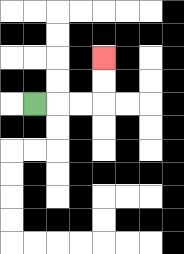{'start': '[1, 4]', 'end': '[4, 2]', 'path_directions': 'R,R,R,U,U', 'path_coordinates': '[[1, 4], [2, 4], [3, 4], [4, 4], [4, 3], [4, 2]]'}